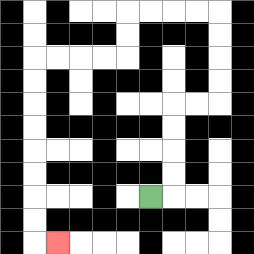{'start': '[6, 8]', 'end': '[2, 10]', 'path_directions': 'R,U,U,U,U,R,R,U,U,U,U,L,L,L,L,D,D,L,L,L,L,D,D,D,D,D,D,D,D,R', 'path_coordinates': '[[6, 8], [7, 8], [7, 7], [7, 6], [7, 5], [7, 4], [8, 4], [9, 4], [9, 3], [9, 2], [9, 1], [9, 0], [8, 0], [7, 0], [6, 0], [5, 0], [5, 1], [5, 2], [4, 2], [3, 2], [2, 2], [1, 2], [1, 3], [1, 4], [1, 5], [1, 6], [1, 7], [1, 8], [1, 9], [1, 10], [2, 10]]'}